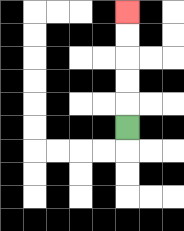{'start': '[5, 5]', 'end': '[5, 0]', 'path_directions': 'U,U,U,U,U', 'path_coordinates': '[[5, 5], [5, 4], [5, 3], [5, 2], [5, 1], [5, 0]]'}